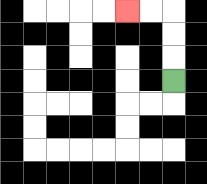{'start': '[7, 3]', 'end': '[5, 0]', 'path_directions': 'U,U,U,L,L', 'path_coordinates': '[[7, 3], [7, 2], [7, 1], [7, 0], [6, 0], [5, 0]]'}